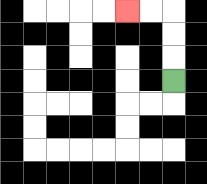{'start': '[7, 3]', 'end': '[5, 0]', 'path_directions': 'U,U,U,L,L', 'path_coordinates': '[[7, 3], [7, 2], [7, 1], [7, 0], [6, 0], [5, 0]]'}